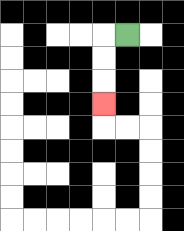{'start': '[5, 1]', 'end': '[4, 4]', 'path_directions': 'L,D,D,D', 'path_coordinates': '[[5, 1], [4, 1], [4, 2], [4, 3], [4, 4]]'}